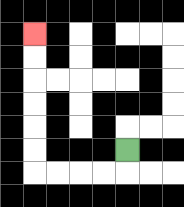{'start': '[5, 6]', 'end': '[1, 1]', 'path_directions': 'D,L,L,L,L,U,U,U,U,U,U', 'path_coordinates': '[[5, 6], [5, 7], [4, 7], [3, 7], [2, 7], [1, 7], [1, 6], [1, 5], [1, 4], [1, 3], [1, 2], [1, 1]]'}